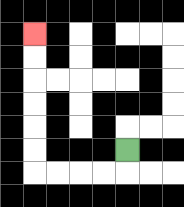{'start': '[5, 6]', 'end': '[1, 1]', 'path_directions': 'D,L,L,L,L,U,U,U,U,U,U', 'path_coordinates': '[[5, 6], [5, 7], [4, 7], [3, 7], [2, 7], [1, 7], [1, 6], [1, 5], [1, 4], [1, 3], [1, 2], [1, 1]]'}